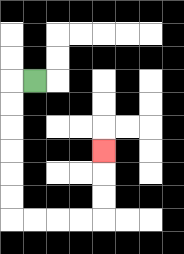{'start': '[1, 3]', 'end': '[4, 6]', 'path_directions': 'L,D,D,D,D,D,D,R,R,R,R,U,U,U', 'path_coordinates': '[[1, 3], [0, 3], [0, 4], [0, 5], [0, 6], [0, 7], [0, 8], [0, 9], [1, 9], [2, 9], [3, 9], [4, 9], [4, 8], [4, 7], [4, 6]]'}